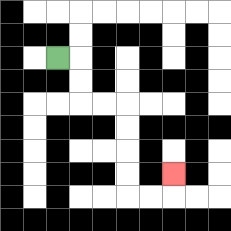{'start': '[2, 2]', 'end': '[7, 7]', 'path_directions': 'R,D,D,R,R,D,D,D,D,R,R,U', 'path_coordinates': '[[2, 2], [3, 2], [3, 3], [3, 4], [4, 4], [5, 4], [5, 5], [5, 6], [5, 7], [5, 8], [6, 8], [7, 8], [7, 7]]'}